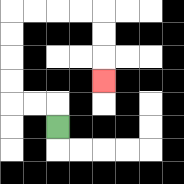{'start': '[2, 5]', 'end': '[4, 3]', 'path_directions': 'U,L,L,U,U,U,U,R,R,R,R,D,D,D', 'path_coordinates': '[[2, 5], [2, 4], [1, 4], [0, 4], [0, 3], [0, 2], [0, 1], [0, 0], [1, 0], [2, 0], [3, 0], [4, 0], [4, 1], [4, 2], [4, 3]]'}